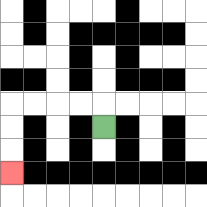{'start': '[4, 5]', 'end': '[0, 7]', 'path_directions': 'U,L,L,L,L,D,D,D', 'path_coordinates': '[[4, 5], [4, 4], [3, 4], [2, 4], [1, 4], [0, 4], [0, 5], [0, 6], [0, 7]]'}